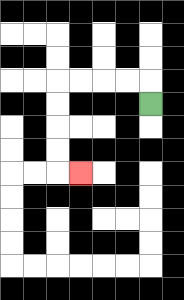{'start': '[6, 4]', 'end': '[3, 7]', 'path_directions': 'U,L,L,L,L,D,D,D,D,R', 'path_coordinates': '[[6, 4], [6, 3], [5, 3], [4, 3], [3, 3], [2, 3], [2, 4], [2, 5], [2, 6], [2, 7], [3, 7]]'}